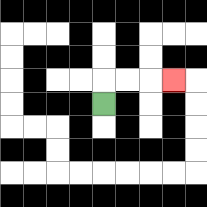{'start': '[4, 4]', 'end': '[7, 3]', 'path_directions': 'U,R,R,R', 'path_coordinates': '[[4, 4], [4, 3], [5, 3], [6, 3], [7, 3]]'}